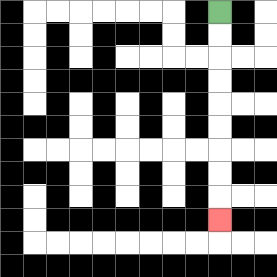{'start': '[9, 0]', 'end': '[9, 9]', 'path_directions': 'D,D,D,D,D,D,D,D,D', 'path_coordinates': '[[9, 0], [9, 1], [9, 2], [9, 3], [9, 4], [9, 5], [9, 6], [9, 7], [9, 8], [9, 9]]'}